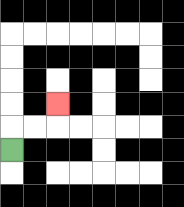{'start': '[0, 6]', 'end': '[2, 4]', 'path_directions': 'U,R,R,U', 'path_coordinates': '[[0, 6], [0, 5], [1, 5], [2, 5], [2, 4]]'}